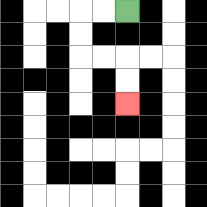{'start': '[5, 0]', 'end': '[5, 4]', 'path_directions': 'L,L,D,D,R,R,D,D', 'path_coordinates': '[[5, 0], [4, 0], [3, 0], [3, 1], [3, 2], [4, 2], [5, 2], [5, 3], [5, 4]]'}